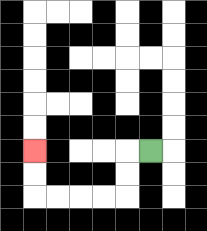{'start': '[6, 6]', 'end': '[1, 6]', 'path_directions': 'L,D,D,L,L,L,L,U,U', 'path_coordinates': '[[6, 6], [5, 6], [5, 7], [5, 8], [4, 8], [3, 8], [2, 8], [1, 8], [1, 7], [1, 6]]'}